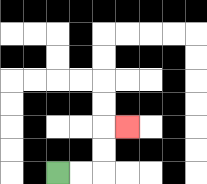{'start': '[2, 7]', 'end': '[5, 5]', 'path_directions': 'R,R,U,U,R', 'path_coordinates': '[[2, 7], [3, 7], [4, 7], [4, 6], [4, 5], [5, 5]]'}